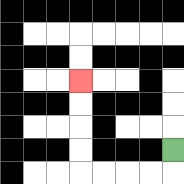{'start': '[7, 6]', 'end': '[3, 3]', 'path_directions': 'D,L,L,L,L,U,U,U,U', 'path_coordinates': '[[7, 6], [7, 7], [6, 7], [5, 7], [4, 7], [3, 7], [3, 6], [3, 5], [3, 4], [3, 3]]'}